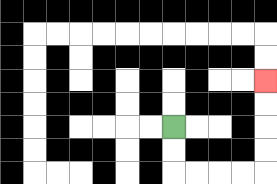{'start': '[7, 5]', 'end': '[11, 3]', 'path_directions': 'D,D,R,R,R,R,U,U,U,U', 'path_coordinates': '[[7, 5], [7, 6], [7, 7], [8, 7], [9, 7], [10, 7], [11, 7], [11, 6], [11, 5], [11, 4], [11, 3]]'}